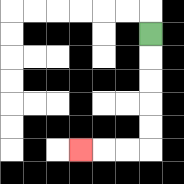{'start': '[6, 1]', 'end': '[3, 6]', 'path_directions': 'D,D,D,D,D,L,L,L', 'path_coordinates': '[[6, 1], [6, 2], [6, 3], [6, 4], [6, 5], [6, 6], [5, 6], [4, 6], [3, 6]]'}